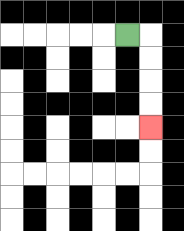{'start': '[5, 1]', 'end': '[6, 5]', 'path_directions': 'R,D,D,D,D', 'path_coordinates': '[[5, 1], [6, 1], [6, 2], [6, 3], [6, 4], [6, 5]]'}